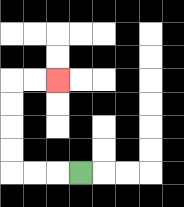{'start': '[3, 7]', 'end': '[2, 3]', 'path_directions': 'L,L,L,U,U,U,U,R,R', 'path_coordinates': '[[3, 7], [2, 7], [1, 7], [0, 7], [0, 6], [0, 5], [0, 4], [0, 3], [1, 3], [2, 3]]'}